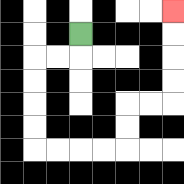{'start': '[3, 1]', 'end': '[7, 0]', 'path_directions': 'D,L,L,D,D,D,D,R,R,R,R,U,U,R,R,U,U,U,U', 'path_coordinates': '[[3, 1], [3, 2], [2, 2], [1, 2], [1, 3], [1, 4], [1, 5], [1, 6], [2, 6], [3, 6], [4, 6], [5, 6], [5, 5], [5, 4], [6, 4], [7, 4], [7, 3], [7, 2], [7, 1], [7, 0]]'}